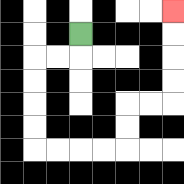{'start': '[3, 1]', 'end': '[7, 0]', 'path_directions': 'D,L,L,D,D,D,D,R,R,R,R,U,U,R,R,U,U,U,U', 'path_coordinates': '[[3, 1], [3, 2], [2, 2], [1, 2], [1, 3], [1, 4], [1, 5], [1, 6], [2, 6], [3, 6], [4, 6], [5, 6], [5, 5], [5, 4], [6, 4], [7, 4], [7, 3], [7, 2], [7, 1], [7, 0]]'}